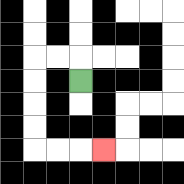{'start': '[3, 3]', 'end': '[4, 6]', 'path_directions': 'U,L,L,D,D,D,D,R,R,R', 'path_coordinates': '[[3, 3], [3, 2], [2, 2], [1, 2], [1, 3], [1, 4], [1, 5], [1, 6], [2, 6], [3, 6], [4, 6]]'}